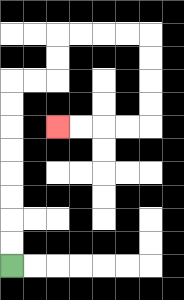{'start': '[0, 11]', 'end': '[2, 5]', 'path_directions': 'U,U,U,U,U,U,U,U,R,R,U,U,R,R,R,R,D,D,D,D,L,L,L,L', 'path_coordinates': '[[0, 11], [0, 10], [0, 9], [0, 8], [0, 7], [0, 6], [0, 5], [0, 4], [0, 3], [1, 3], [2, 3], [2, 2], [2, 1], [3, 1], [4, 1], [5, 1], [6, 1], [6, 2], [6, 3], [6, 4], [6, 5], [5, 5], [4, 5], [3, 5], [2, 5]]'}